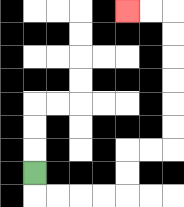{'start': '[1, 7]', 'end': '[5, 0]', 'path_directions': 'D,R,R,R,R,U,U,R,R,U,U,U,U,U,U,L,L', 'path_coordinates': '[[1, 7], [1, 8], [2, 8], [3, 8], [4, 8], [5, 8], [5, 7], [5, 6], [6, 6], [7, 6], [7, 5], [7, 4], [7, 3], [7, 2], [7, 1], [7, 0], [6, 0], [5, 0]]'}